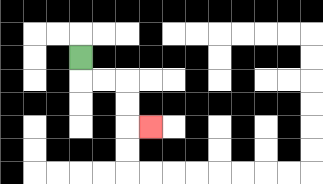{'start': '[3, 2]', 'end': '[6, 5]', 'path_directions': 'D,R,R,D,D,R', 'path_coordinates': '[[3, 2], [3, 3], [4, 3], [5, 3], [5, 4], [5, 5], [6, 5]]'}